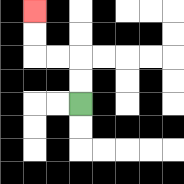{'start': '[3, 4]', 'end': '[1, 0]', 'path_directions': 'U,U,L,L,U,U', 'path_coordinates': '[[3, 4], [3, 3], [3, 2], [2, 2], [1, 2], [1, 1], [1, 0]]'}